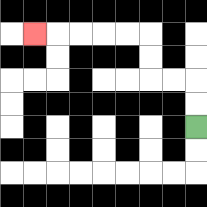{'start': '[8, 5]', 'end': '[1, 1]', 'path_directions': 'U,U,L,L,U,U,L,L,L,L,L', 'path_coordinates': '[[8, 5], [8, 4], [8, 3], [7, 3], [6, 3], [6, 2], [6, 1], [5, 1], [4, 1], [3, 1], [2, 1], [1, 1]]'}